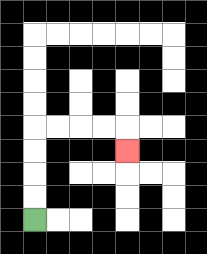{'start': '[1, 9]', 'end': '[5, 6]', 'path_directions': 'U,U,U,U,R,R,R,R,D', 'path_coordinates': '[[1, 9], [1, 8], [1, 7], [1, 6], [1, 5], [2, 5], [3, 5], [4, 5], [5, 5], [5, 6]]'}